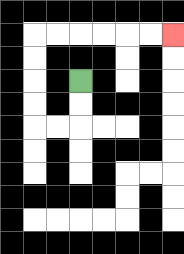{'start': '[3, 3]', 'end': '[7, 1]', 'path_directions': 'D,D,L,L,U,U,U,U,R,R,R,R,R,R', 'path_coordinates': '[[3, 3], [3, 4], [3, 5], [2, 5], [1, 5], [1, 4], [1, 3], [1, 2], [1, 1], [2, 1], [3, 1], [4, 1], [5, 1], [6, 1], [7, 1]]'}